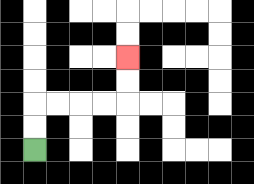{'start': '[1, 6]', 'end': '[5, 2]', 'path_directions': 'U,U,R,R,R,R,U,U', 'path_coordinates': '[[1, 6], [1, 5], [1, 4], [2, 4], [3, 4], [4, 4], [5, 4], [5, 3], [5, 2]]'}